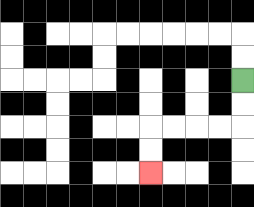{'start': '[10, 3]', 'end': '[6, 7]', 'path_directions': 'D,D,L,L,L,L,D,D', 'path_coordinates': '[[10, 3], [10, 4], [10, 5], [9, 5], [8, 5], [7, 5], [6, 5], [6, 6], [6, 7]]'}